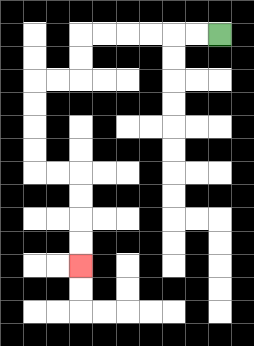{'start': '[9, 1]', 'end': '[3, 11]', 'path_directions': 'L,L,L,L,L,L,D,D,L,L,D,D,D,D,R,R,D,D,D,D', 'path_coordinates': '[[9, 1], [8, 1], [7, 1], [6, 1], [5, 1], [4, 1], [3, 1], [3, 2], [3, 3], [2, 3], [1, 3], [1, 4], [1, 5], [1, 6], [1, 7], [2, 7], [3, 7], [3, 8], [3, 9], [3, 10], [3, 11]]'}